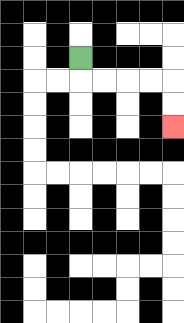{'start': '[3, 2]', 'end': '[7, 5]', 'path_directions': 'D,R,R,R,R,D,D', 'path_coordinates': '[[3, 2], [3, 3], [4, 3], [5, 3], [6, 3], [7, 3], [7, 4], [7, 5]]'}